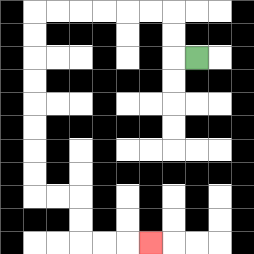{'start': '[8, 2]', 'end': '[6, 10]', 'path_directions': 'L,U,U,L,L,L,L,L,L,D,D,D,D,D,D,D,D,R,R,D,D,R,R,R', 'path_coordinates': '[[8, 2], [7, 2], [7, 1], [7, 0], [6, 0], [5, 0], [4, 0], [3, 0], [2, 0], [1, 0], [1, 1], [1, 2], [1, 3], [1, 4], [1, 5], [1, 6], [1, 7], [1, 8], [2, 8], [3, 8], [3, 9], [3, 10], [4, 10], [5, 10], [6, 10]]'}